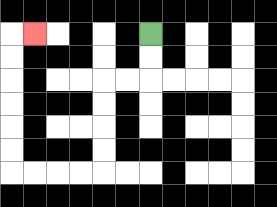{'start': '[6, 1]', 'end': '[1, 1]', 'path_directions': 'D,D,L,L,D,D,D,D,L,L,L,L,U,U,U,U,U,U,R', 'path_coordinates': '[[6, 1], [6, 2], [6, 3], [5, 3], [4, 3], [4, 4], [4, 5], [4, 6], [4, 7], [3, 7], [2, 7], [1, 7], [0, 7], [0, 6], [0, 5], [0, 4], [0, 3], [0, 2], [0, 1], [1, 1]]'}